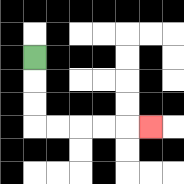{'start': '[1, 2]', 'end': '[6, 5]', 'path_directions': 'D,D,D,R,R,R,R,R', 'path_coordinates': '[[1, 2], [1, 3], [1, 4], [1, 5], [2, 5], [3, 5], [4, 5], [5, 5], [6, 5]]'}